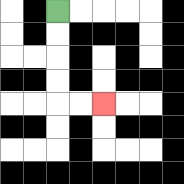{'start': '[2, 0]', 'end': '[4, 4]', 'path_directions': 'D,D,D,D,R,R', 'path_coordinates': '[[2, 0], [2, 1], [2, 2], [2, 3], [2, 4], [3, 4], [4, 4]]'}